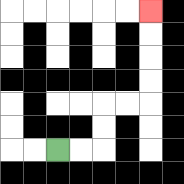{'start': '[2, 6]', 'end': '[6, 0]', 'path_directions': 'R,R,U,U,R,R,U,U,U,U', 'path_coordinates': '[[2, 6], [3, 6], [4, 6], [4, 5], [4, 4], [5, 4], [6, 4], [6, 3], [6, 2], [6, 1], [6, 0]]'}